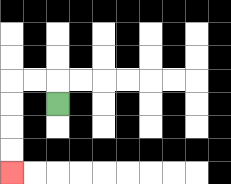{'start': '[2, 4]', 'end': '[0, 7]', 'path_directions': 'U,L,L,D,D,D,D', 'path_coordinates': '[[2, 4], [2, 3], [1, 3], [0, 3], [0, 4], [0, 5], [0, 6], [0, 7]]'}